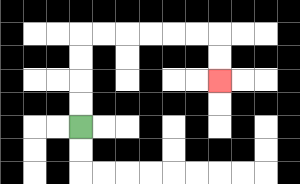{'start': '[3, 5]', 'end': '[9, 3]', 'path_directions': 'U,U,U,U,R,R,R,R,R,R,D,D', 'path_coordinates': '[[3, 5], [3, 4], [3, 3], [3, 2], [3, 1], [4, 1], [5, 1], [6, 1], [7, 1], [8, 1], [9, 1], [9, 2], [9, 3]]'}